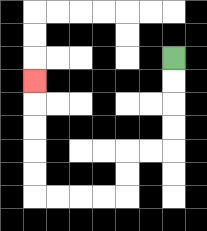{'start': '[7, 2]', 'end': '[1, 3]', 'path_directions': 'D,D,D,D,L,L,D,D,L,L,L,L,U,U,U,U,U', 'path_coordinates': '[[7, 2], [7, 3], [7, 4], [7, 5], [7, 6], [6, 6], [5, 6], [5, 7], [5, 8], [4, 8], [3, 8], [2, 8], [1, 8], [1, 7], [1, 6], [1, 5], [1, 4], [1, 3]]'}